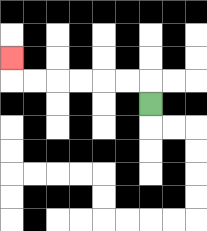{'start': '[6, 4]', 'end': '[0, 2]', 'path_directions': 'U,L,L,L,L,L,L,U', 'path_coordinates': '[[6, 4], [6, 3], [5, 3], [4, 3], [3, 3], [2, 3], [1, 3], [0, 3], [0, 2]]'}